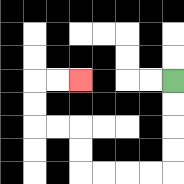{'start': '[7, 3]', 'end': '[3, 3]', 'path_directions': 'D,D,D,D,L,L,L,L,U,U,L,L,U,U,R,R', 'path_coordinates': '[[7, 3], [7, 4], [7, 5], [7, 6], [7, 7], [6, 7], [5, 7], [4, 7], [3, 7], [3, 6], [3, 5], [2, 5], [1, 5], [1, 4], [1, 3], [2, 3], [3, 3]]'}